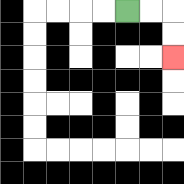{'start': '[5, 0]', 'end': '[7, 2]', 'path_directions': 'R,R,D,D', 'path_coordinates': '[[5, 0], [6, 0], [7, 0], [7, 1], [7, 2]]'}